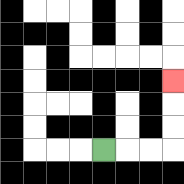{'start': '[4, 6]', 'end': '[7, 3]', 'path_directions': 'R,R,R,U,U,U', 'path_coordinates': '[[4, 6], [5, 6], [6, 6], [7, 6], [7, 5], [7, 4], [7, 3]]'}